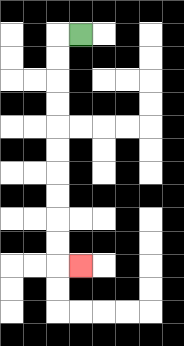{'start': '[3, 1]', 'end': '[3, 11]', 'path_directions': 'L,D,D,D,D,D,D,D,D,D,D,R', 'path_coordinates': '[[3, 1], [2, 1], [2, 2], [2, 3], [2, 4], [2, 5], [2, 6], [2, 7], [2, 8], [2, 9], [2, 10], [2, 11], [3, 11]]'}